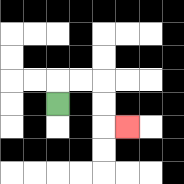{'start': '[2, 4]', 'end': '[5, 5]', 'path_directions': 'U,R,R,D,D,R', 'path_coordinates': '[[2, 4], [2, 3], [3, 3], [4, 3], [4, 4], [4, 5], [5, 5]]'}